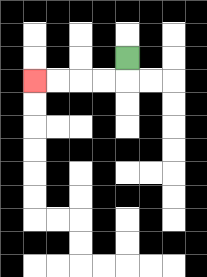{'start': '[5, 2]', 'end': '[1, 3]', 'path_directions': 'D,L,L,L,L', 'path_coordinates': '[[5, 2], [5, 3], [4, 3], [3, 3], [2, 3], [1, 3]]'}